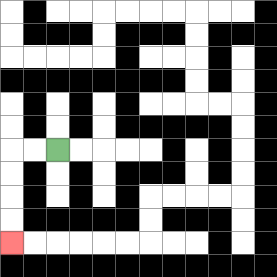{'start': '[2, 6]', 'end': '[0, 10]', 'path_directions': 'L,L,D,D,D,D', 'path_coordinates': '[[2, 6], [1, 6], [0, 6], [0, 7], [0, 8], [0, 9], [0, 10]]'}